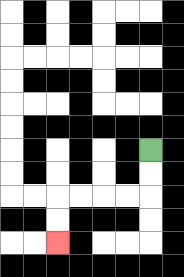{'start': '[6, 6]', 'end': '[2, 10]', 'path_directions': 'D,D,L,L,L,L,D,D', 'path_coordinates': '[[6, 6], [6, 7], [6, 8], [5, 8], [4, 8], [3, 8], [2, 8], [2, 9], [2, 10]]'}